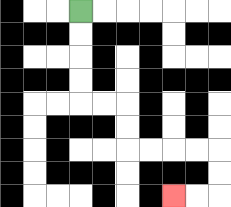{'start': '[3, 0]', 'end': '[7, 8]', 'path_directions': 'D,D,D,D,R,R,D,D,R,R,R,R,D,D,L,L', 'path_coordinates': '[[3, 0], [3, 1], [3, 2], [3, 3], [3, 4], [4, 4], [5, 4], [5, 5], [5, 6], [6, 6], [7, 6], [8, 6], [9, 6], [9, 7], [9, 8], [8, 8], [7, 8]]'}